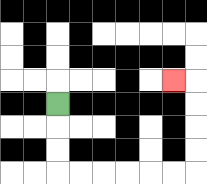{'start': '[2, 4]', 'end': '[7, 3]', 'path_directions': 'D,D,D,R,R,R,R,R,R,U,U,U,U,L', 'path_coordinates': '[[2, 4], [2, 5], [2, 6], [2, 7], [3, 7], [4, 7], [5, 7], [6, 7], [7, 7], [8, 7], [8, 6], [8, 5], [8, 4], [8, 3], [7, 3]]'}